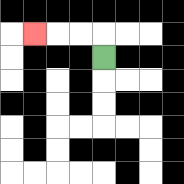{'start': '[4, 2]', 'end': '[1, 1]', 'path_directions': 'U,L,L,L', 'path_coordinates': '[[4, 2], [4, 1], [3, 1], [2, 1], [1, 1]]'}